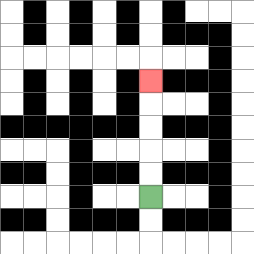{'start': '[6, 8]', 'end': '[6, 3]', 'path_directions': 'U,U,U,U,U', 'path_coordinates': '[[6, 8], [6, 7], [6, 6], [6, 5], [6, 4], [6, 3]]'}